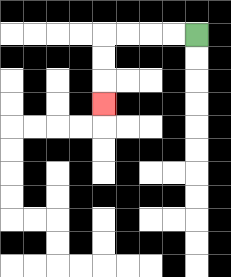{'start': '[8, 1]', 'end': '[4, 4]', 'path_directions': 'L,L,L,L,D,D,D', 'path_coordinates': '[[8, 1], [7, 1], [6, 1], [5, 1], [4, 1], [4, 2], [4, 3], [4, 4]]'}